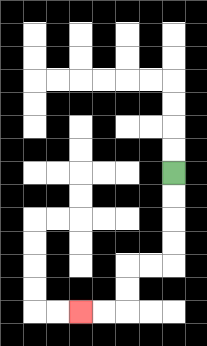{'start': '[7, 7]', 'end': '[3, 13]', 'path_directions': 'D,D,D,D,L,L,D,D,L,L', 'path_coordinates': '[[7, 7], [7, 8], [7, 9], [7, 10], [7, 11], [6, 11], [5, 11], [5, 12], [5, 13], [4, 13], [3, 13]]'}